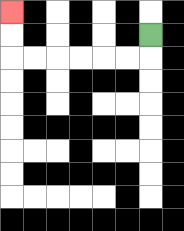{'start': '[6, 1]', 'end': '[0, 0]', 'path_directions': 'D,L,L,L,L,L,L,U,U', 'path_coordinates': '[[6, 1], [6, 2], [5, 2], [4, 2], [3, 2], [2, 2], [1, 2], [0, 2], [0, 1], [0, 0]]'}